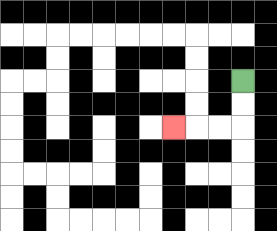{'start': '[10, 3]', 'end': '[7, 5]', 'path_directions': 'D,D,L,L,L', 'path_coordinates': '[[10, 3], [10, 4], [10, 5], [9, 5], [8, 5], [7, 5]]'}